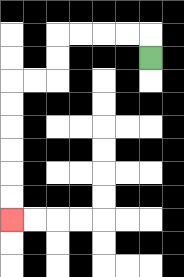{'start': '[6, 2]', 'end': '[0, 9]', 'path_directions': 'U,L,L,L,L,D,D,L,L,D,D,D,D,D,D', 'path_coordinates': '[[6, 2], [6, 1], [5, 1], [4, 1], [3, 1], [2, 1], [2, 2], [2, 3], [1, 3], [0, 3], [0, 4], [0, 5], [0, 6], [0, 7], [0, 8], [0, 9]]'}